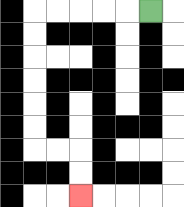{'start': '[6, 0]', 'end': '[3, 8]', 'path_directions': 'L,L,L,L,L,D,D,D,D,D,D,R,R,D,D', 'path_coordinates': '[[6, 0], [5, 0], [4, 0], [3, 0], [2, 0], [1, 0], [1, 1], [1, 2], [1, 3], [1, 4], [1, 5], [1, 6], [2, 6], [3, 6], [3, 7], [3, 8]]'}